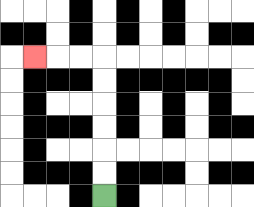{'start': '[4, 8]', 'end': '[1, 2]', 'path_directions': 'U,U,U,U,U,U,L,L,L', 'path_coordinates': '[[4, 8], [4, 7], [4, 6], [4, 5], [4, 4], [4, 3], [4, 2], [3, 2], [2, 2], [1, 2]]'}